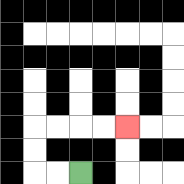{'start': '[3, 7]', 'end': '[5, 5]', 'path_directions': 'L,L,U,U,R,R,R,R', 'path_coordinates': '[[3, 7], [2, 7], [1, 7], [1, 6], [1, 5], [2, 5], [3, 5], [4, 5], [5, 5]]'}